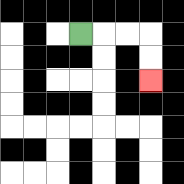{'start': '[3, 1]', 'end': '[6, 3]', 'path_directions': 'R,R,R,D,D', 'path_coordinates': '[[3, 1], [4, 1], [5, 1], [6, 1], [6, 2], [6, 3]]'}